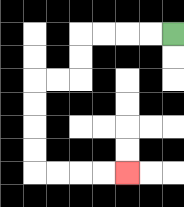{'start': '[7, 1]', 'end': '[5, 7]', 'path_directions': 'L,L,L,L,D,D,L,L,D,D,D,D,R,R,R,R', 'path_coordinates': '[[7, 1], [6, 1], [5, 1], [4, 1], [3, 1], [3, 2], [3, 3], [2, 3], [1, 3], [1, 4], [1, 5], [1, 6], [1, 7], [2, 7], [3, 7], [4, 7], [5, 7]]'}